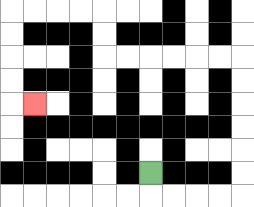{'start': '[6, 7]', 'end': '[1, 4]', 'path_directions': 'D,R,R,R,R,U,U,U,U,U,U,L,L,L,L,L,L,U,U,L,L,L,L,D,D,D,D,R', 'path_coordinates': '[[6, 7], [6, 8], [7, 8], [8, 8], [9, 8], [10, 8], [10, 7], [10, 6], [10, 5], [10, 4], [10, 3], [10, 2], [9, 2], [8, 2], [7, 2], [6, 2], [5, 2], [4, 2], [4, 1], [4, 0], [3, 0], [2, 0], [1, 0], [0, 0], [0, 1], [0, 2], [0, 3], [0, 4], [1, 4]]'}